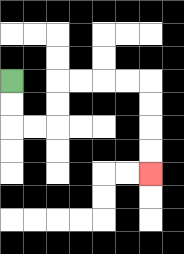{'start': '[0, 3]', 'end': '[6, 7]', 'path_directions': 'D,D,R,R,U,U,R,R,R,R,D,D,D,D', 'path_coordinates': '[[0, 3], [0, 4], [0, 5], [1, 5], [2, 5], [2, 4], [2, 3], [3, 3], [4, 3], [5, 3], [6, 3], [6, 4], [6, 5], [6, 6], [6, 7]]'}